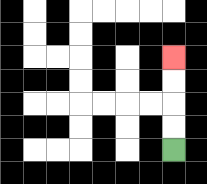{'start': '[7, 6]', 'end': '[7, 2]', 'path_directions': 'U,U,U,U', 'path_coordinates': '[[7, 6], [7, 5], [7, 4], [7, 3], [7, 2]]'}